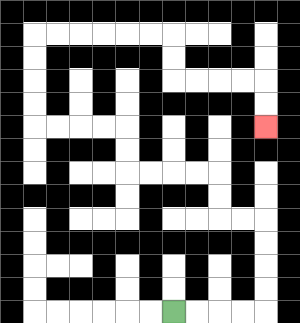{'start': '[7, 13]', 'end': '[11, 5]', 'path_directions': 'R,R,R,R,U,U,U,U,L,L,U,U,L,L,L,L,U,U,L,L,L,L,U,U,U,U,R,R,R,R,R,R,D,D,R,R,R,R,D,D', 'path_coordinates': '[[7, 13], [8, 13], [9, 13], [10, 13], [11, 13], [11, 12], [11, 11], [11, 10], [11, 9], [10, 9], [9, 9], [9, 8], [9, 7], [8, 7], [7, 7], [6, 7], [5, 7], [5, 6], [5, 5], [4, 5], [3, 5], [2, 5], [1, 5], [1, 4], [1, 3], [1, 2], [1, 1], [2, 1], [3, 1], [4, 1], [5, 1], [6, 1], [7, 1], [7, 2], [7, 3], [8, 3], [9, 3], [10, 3], [11, 3], [11, 4], [11, 5]]'}